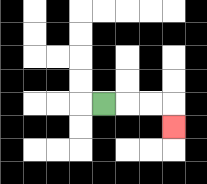{'start': '[4, 4]', 'end': '[7, 5]', 'path_directions': 'R,R,R,D', 'path_coordinates': '[[4, 4], [5, 4], [6, 4], [7, 4], [7, 5]]'}